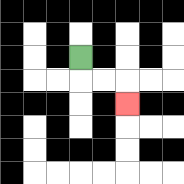{'start': '[3, 2]', 'end': '[5, 4]', 'path_directions': 'D,R,R,D', 'path_coordinates': '[[3, 2], [3, 3], [4, 3], [5, 3], [5, 4]]'}